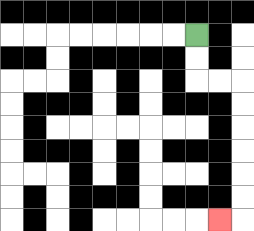{'start': '[8, 1]', 'end': '[9, 9]', 'path_directions': 'D,D,R,R,D,D,D,D,D,D,L', 'path_coordinates': '[[8, 1], [8, 2], [8, 3], [9, 3], [10, 3], [10, 4], [10, 5], [10, 6], [10, 7], [10, 8], [10, 9], [9, 9]]'}